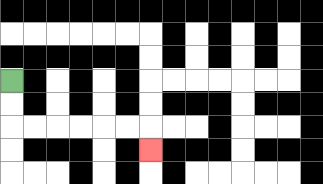{'start': '[0, 3]', 'end': '[6, 6]', 'path_directions': 'D,D,R,R,R,R,R,R,D', 'path_coordinates': '[[0, 3], [0, 4], [0, 5], [1, 5], [2, 5], [3, 5], [4, 5], [5, 5], [6, 5], [6, 6]]'}